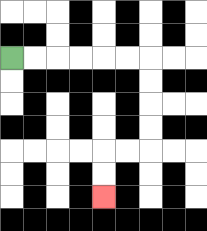{'start': '[0, 2]', 'end': '[4, 8]', 'path_directions': 'R,R,R,R,R,R,D,D,D,D,L,L,D,D', 'path_coordinates': '[[0, 2], [1, 2], [2, 2], [3, 2], [4, 2], [5, 2], [6, 2], [6, 3], [6, 4], [6, 5], [6, 6], [5, 6], [4, 6], [4, 7], [4, 8]]'}